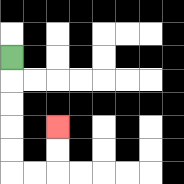{'start': '[0, 2]', 'end': '[2, 5]', 'path_directions': 'D,D,D,D,D,R,R,U,U', 'path_coordinates': '[[0, 2], [0, 3], [0, 4], [0, 5], [0, 6], [0, 7], [1, 7], [2, 7], [2, 6], [2, 5]]'}